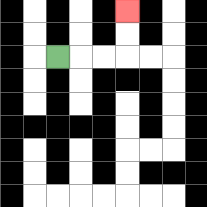{'start': '[2, 2]', 'end': '[5, 0]', 'path_directions': 'R,R,R,U,U', 'path_coordinates': '[[2, 2], [3, 2], [4, 2], [5, 2], [5, 1], [5, 0]]'}